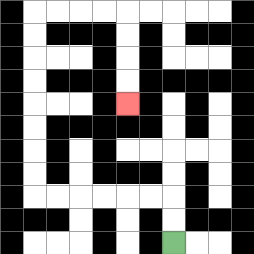{'start': '[7, 10]', 'end': '[5, 4]', 'path_directions': 'U,U,L,L,L,L,L,L,U,U,U,U,U,U,U,U,R,R,R,R,D,D,D,D', 'path_coordinates': '[[7, 10], [7, 9], [7, 8], [6, 8], [5, 8], [4, 8], [3, 8], [2, 8], [1, 8], [1, 7], [1, 6], [1, 5], [1, 4], [1, 3], [1, 2], [1, 1], [1, 0], [2, 0], [3, 0], [4, 0], [5, 0], [5, 1], [5, 2], [5, 3], [5, 4]]'}